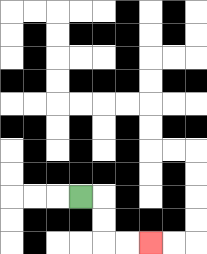{'start': '[3, 8]', 'end': '[6, 10]', 'path_directions': 'R,D,D,R,R', 'path_coordinates': '[[3, 8], [4, 8], [4, 9], [4, 10], [5, 10], [6, 10]]'}